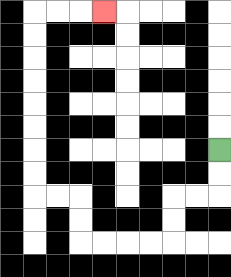{'start': '[9, 6]', 'end': '[4, 0]', 'path_directions': 'D,D,L,L,D,D,L,L,L,L,U,U,L,L,U,U,U,U,U,U,U,U,R,R,R', 'path_coordinates': '[[9, 6], [9, 7], [9, 8], [8, 8], [7, 8], [7, 9], [7, 10], [6, 10], [5, 10], [4, 10], [3, 10], [3, 9], [3, 8], [2, 8], [1, 8], [1, 7], [1, 6], [1, 5], [1, 4], [1, 3], [1, 2], [1, 1], [1, 0], [2, 0], [3, 0], [4, 0]]'}